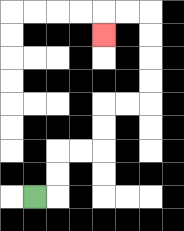{'start': '[1, 8]', 'end': '[4, 1]', 'path_directions': 'R,U,U,R,R,U,U,R,R,U,U,U,U,L,L,D', 'path_coordinates': '[[1, 8], [2, 8], [2, 7], [2, 6], [3, 6], [4, 6], [4, 5], [4, 4], [5, 4], [6, 4], [6, 3], [6, 2], [6, 1], [6, 0], [5, 0], [4, 0], [4, 1]]'}